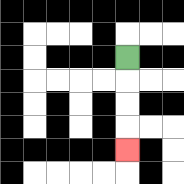{'start': '[5, 2]', 'end': '[5, 6]', 'path_directions': 'D,D,D,D', 'path_coordinates': '[[5, 2], [5, 3], [5, 4], [5, 5], [5, 6]]'}